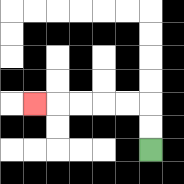{'start': '[6, 6]', 'end': '[1, 4]', 'path_directions': 'U,U,L,L,L,L,L', 'path_coordinates': '[[6, 6], [6, 5], [6, 4], [5, 4], [4, 4], [3, 4], [2, 4], [1, 4]]'}